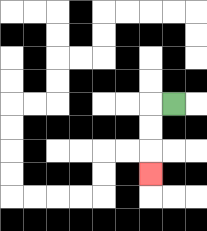{'start': '[7, 4]', 'end': '[6, 7]', 'path_directions': 'L,D,D,D', 'path_coordinates': '[[7, 4], [6, 4], [6, 5], [6, 6], [6, 7]]'}